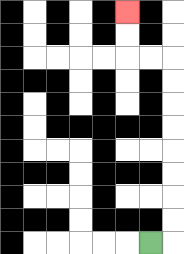{'start': '[6, 10]', 'end': '[5, 0]', 'path_directions': 'R,U,U,U,U,U,U,U,U,L,L,U,U', 'path_coordinates': '[[6, 10], [7, 10], [7, 9], [7, 8], [7, 7], [7, 6], [7, 5], [7, 4], [7, 3], [7, 2], [6, 2], [5, 2], [5, 1], [5, 0]]'}